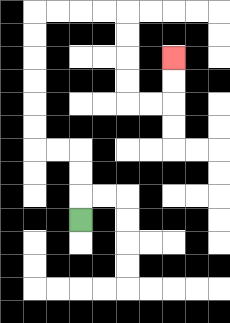{'start': '[3, 9]', 'end': '[7, 2]', 'path_directions': 'U,U,U,L,L,U,U,U,U,U,U,R,R,R,R,D,D,D,D,R,R,U,U', 'path_coordinates': '[[3, 9], [3, 8], [3, 7], [3, 6], [2, 6], [1, 6], [1, 5], [1, 4], [1, 3], [1, 2], [1, 1], [1, 0], [2, 0], [3, 0], [4, 0], [5, 0], [5, 1], [5, 2], [5, 3], [5, 4], [6, 4], [7, 4], [7, 3], [7, 2]]'}